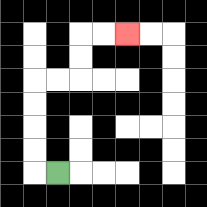{'start': '[2, 7]', 'end': '[5, 1]', 'path_directions': 'L,U,U,U,U,R,R,U,U,R,R', 'path_coordinates': '[[2, 7], [1, 7], [1, 6], [1, 5], [1, 4], [1, 3], [2, 3], [3, 3], [3, 2], [3, 1], [4, 1], [5, 1]]'}